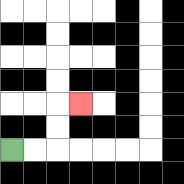{'start': '[0, 6]', 'end': '[3, 4]', 'path_directions': 'R,R,U,U,R', 'path_coordinates': '[[0, 6], [1, 6], [2, 6], [2, 5], [2, 4], [3, 4]]'}